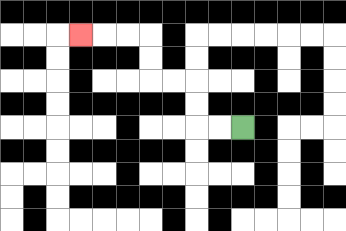{'start': '[10, 5]', 'end': '[3, 1]', 'path_directions': 'L,L,U,U,L,L,U,U,L,L,L', 'path_coordinates': '[[10, 5], [9, 5], [8, 5], [8, 4], [8, 3], [7, 3], [6, 3], [6, 2], [6, 1], [5, 1], [4, 1], [3, 1]]'}